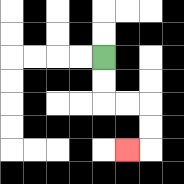{'start': '[4, 2]', 'end': '[5, 6]', 'path_directions': 'D,D,R,R,D,D,L', 'path_coordinates': '[[4, 2], [4, 3], [4, 4], [5, 4], [6, 4], [6, 5], [6, 6], [5, 6]]'}